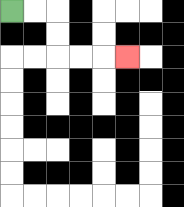{'start': '[0, 0]', 'end': '[5, 2]', 'path_directions': 'R,R,D,D,R,R,R', 'path_coordinates': '[[0, 0], [1, 0], [2, 0], [2, 1], [2, 2], [3, 2], [4, 2], [5, 2]]'}